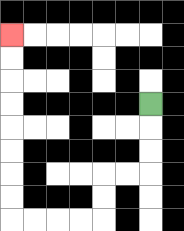{'start': '[6, 4]', 'end': '[0, 1]', 'path_directions': 'D,D,D,L,L,D,D,L,L,L,L,U,U,U,U,U,U,U,U', 'path_coordinates': '[[6, 4], [6, 5], [6, 6], [6, 7], [5, 7], [4, 7], [4, 8], [4, 9], [3, 9], [2, 9], [1, 9], [0, 9], [0, 8], [0, 7], [0, 6], [0, 5], [0, 4], [0, 3], [0, 2], [0, 1]]'}